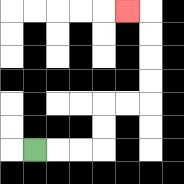{'start': '[1, 6]', 'end': '[5, 0]', 'path_directions': 'R,R,R,U,U,R,R,U,U,U,U,L', 'path_coordinates': '[[1, 6], [2, 6], [3, 6], [4, 6], [4, 5], [4, 4], [5, 4], [6, 4], [6, 3], [6, 2], [6, 1], [6, 0], [5, 0]]'}